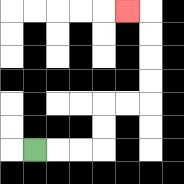{'start': '[1, 6]', 'end': '[5, 0]', 'path_directions': 'R,R,R,U,U,R,R,U,U,U,U,L', 'path_coordinates': '[[1, 6], [2, 6], [3, 6], [4, 6], [4, 5], [4, 4], [5, 4], [6, 4], [6, 3], [6, 2], [6, 1], [6, 0], [5, 0]]'}